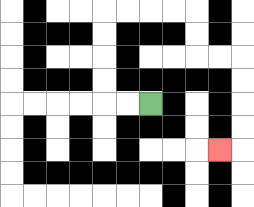{'start': '[6, 4]', 'end': '[9, 6]', 'path_directions': 'L,L,U,U,U,U,R,R,R,R,D,D,R,R,D,D,D,D,L', 'path_coordinates': '[[6, 4], [5, 4], [4, 4], [4, 3], [4, 2], [4, 1], [4, 0], [5, 0], [6, 0], [7, 0], [8, 0], [8, 1], [8, 2], [9, 2], [10, 2], [10, 3], [10, 4], [10, 5], [10, 6], [9, 6]]'}